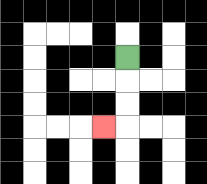{'start': '[5, 2]', 'end': '[4, 5]', 'path_directions': 'D,D,D,L', 'path_coordinates': '[[5, 2], [5, 3], [5, 4], [5, 5], [4, 5]]'}